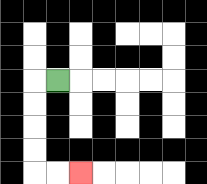{'start': '[2, 3]', 'end': '[3, 7]', 'path_directions': 'L,D,D,D,D,R,R', 'path_coordinates': '[[2, 3], [1, 3], [1, 4], [1, 5], [1, 6], [1, 7], [2, 7], [3, 7]]'}